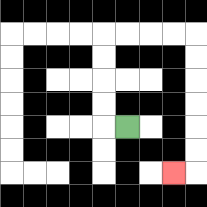{'start': '[5, 5]', 'end': '[7, 7]', 'path_directions': 'L,U,U,U,U,R,R,R,R,D,D,D,D,D,D,L', 'path_coordinates': '[[5, 5], [4, 5], [4, 4], [4, 3], [4, 2], [4, 1], [5, 1], [6, 1], [7, 1], [8, 1], [8, 2], [8, 3], [8, 4], [8, 5], [8, 6], [8, 7], [7, 7]]'}